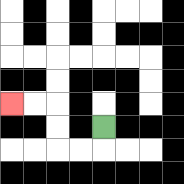{'start': '[4, 5]', 'end': '[0, 4]', 'path_directions': 'D,L,L,U,U,L,L', 'path_coordinates': '[[4, 5], [4, 6], [3, 6], [2, 6], [2, 5], [2, 4], [1, 4], [0, 4]]'}